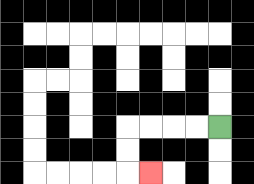{'start': '[9, 5]', 'end': '[6, 7]', 'path_directions': 'L,L,L,L,D,D,R', 'path_coordinates': '[[9, 5], [8, 5], [7, 5], [6, 5], [5, 5], [5, 6], [5, 7], [6, 7]]'}